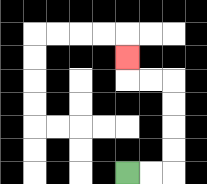{'start': '[5, 7]', 'end': '[5, 2]', 'path_directions': 'R,R,U,U,U,U,L,L,U', 'path_coordinates': '[[5, 7], [6, 7], [7, 7], [7, 6], [7, 5], [7, 4], [7, 3], [6, 3], [5, 3], [5, 2]]'}